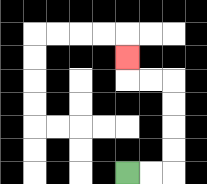{'start': '[5, 7]', 'end': '[5, 2]', 'path_directions': 'R,R,U,U,U,U,L,L,U', 'path_coordinates': '[[5, 7], [6, 7], [7, 7], [7, 6], [7, 5], [7, 4], [7, 3], [6, 3], [5, 3], [5, 2]]'}